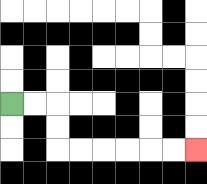{'start': '[0, 4]', 'end': '[8, 6]', 'path_directions': 'R,R,D,D,R,R,R,R,R,R', 'path_coordinates': '[[0, 4], [1, 4], [2, 4], [2, 5], [2, 6], [3, 6], [4, 6], [5, 6], [6, 6], [7, 6], [8, 6]]'}